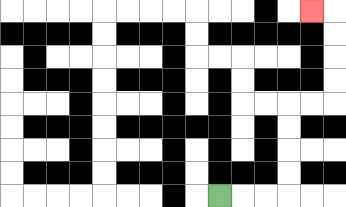{'start': '[9, 8]', 'end': '[13, 0]', 'path_directions': 'R,R,R,U,U,U,U,R,R,U,U,U,U,L', 'path_coordinates': '[[9, 8], [10, 8], [11, 8], [12, 8], [12, 7], [12, 6], [12, 5], [12, 4], [13, 4], [14, 4], [14, 3], [14, 2], [14, 1], [14, 0], [13, 0]]'}